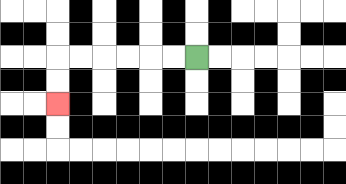{'start': '[8, 2]', 'end': '[2, 4]', 'path_directions': 'L,L,L,L,L,L,D,D', 'path_coordinates': '[[8, 2], [7, 2], [6, 2], [5, 2], [4, 2], [3, 2], [2, 2], [2, 3], [2, 4]]'}